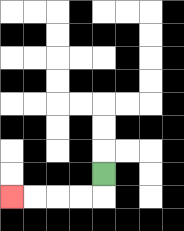{'start': '[4, 7]', 'end': '[0, 8]', 'path_directions': 'D,L,L,L,L', 'path_coordinates': '[[4, 7], [4, 8], [3, 8], [2, 8], [1, 8], [0, 8]]'}